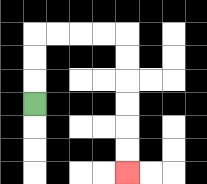{'start': '[1, 4]', 'end': '[5, 7]', 'path_directions': 'U,U,U,R,R,R,R,D,D,D,D,D,D', 'path_coordinates': '[[1, 4], [1, 3], [1, 2], [1, 1], [2, 1], [3, 1], [4, 1], [5, 1], [5, 2], [5, 3], [5, 4], [5, 5], [5, 6], [5, 7]]'}